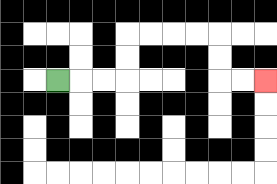{'start': '[2, 3]', 'end': '[11, 3]', 'path_directions': 'R,R,R,U,U,R,R,R,R,D,D,R,R', 'path_coordinates': '[[2, 3], [3, 3], [4, 3], [5, 3], [5, 2], [5, 1], [6, 1], [7, 1], [8, 1], [9, 1], [9, 2], [9, 3], [10, 3], [11, 3]]'}